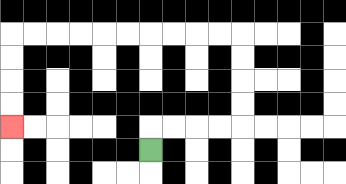{'start': '[6, 6]', 'end': '[0, 5]', 'path_directions': 'U,R,R,R,R,U,U,U,U,L,L,L,L,L,L,L,L,L,L,D,D,D,D', 'path_coordinates': '[[6, 6], [6, 5], [7, 5], [8, 5], [9, 5], [10, 5], [10, 4], [10, 3], [10, 2], [10, 1], [9, 1], [8, 1], [7, 1], [6, 1], [5, 1], [4, 1], [3, 1], [2, 1], [1, 1], [0, 1], [0, 2], [0, 3], [0, 4], [0, 5]]'}